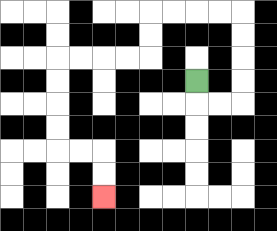{'start': '[8, 3]', 'end': '[4, 8]', 'path_directions': 'D,R,R,U,U,U,U,L,L,L,L,D,D,L,L,L,L,D,D,D,D,R,R,D,D', 'path_coordinates': '[[8, 3], [8, 4], [9, 4], [10, 4], [10, 3], [10, 2], [10, 1], [10, 0], [9, 0], [8, 0], [7, 0], [6, 0], [6, 1], [6, 2], [5, 2], [4, 2], [3, 2], [2, 2], [2, 3], [2, 4], [2, 5], [2, 6], [3, 6], [4, 6], [4, 7], [4, 8]]'}